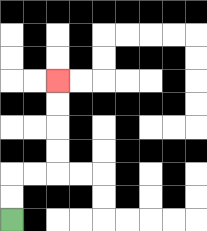{'start': '[0, 9]', 'end': '[2, 3]', 'path_directions': 'U,U,R,R,U,U,U,U', 'path_coordinates': '[[0, 9], [0, 8], [0, 7], [1, 7], [2, 7], [2, 6], [2, 5], [2, 4], [2, 3]]'}